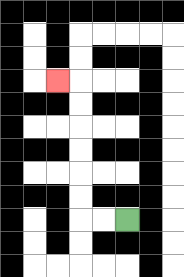{'start': '[5, 9]', 'end': '[2, 3]', 'path_directions': 'L,L,U,U,U,U,U,U,L', 'path_coordinates': '[[5, 9], [4, 9], [3, 9], [3, 8], [3, 7], [3, 6], [3, 5], [3, 4], [3, 3], [2, 3]]'}